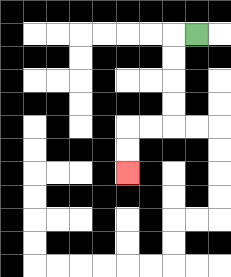{'start': '[8, 1]', 'end': '[5, 7]', 'path_directions': 'L,D,D,D,D,L,L,D,D', 'path_coordinates': '[[8, 1], [7, 1], [7, 2], [7, 3], [7, 4], [7, 5], [6, 5], [5, 5], [5, 6], [5, 7]]'}